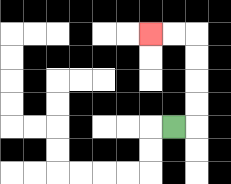{'start': '[7, 5]', 'end': '[6, 1]', 'path_directions': 'R,U,U,U,U,L,L', 'path_coordinates': '[[7, 5], [8, 5], [8, 4], [8, 3], [8, 2], [8, 1], [7, 1], [6, 1]]'}